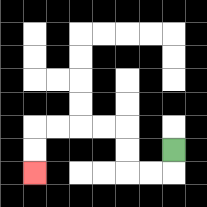{'start': '[7, 6]', 'end': '[1, 7]', 'path_directions': 'D,L,L,U,U,L,L,L,L,D,D', 'path_coordinates': '[[7, 6], [7, 7], [6, 7], [5, 7], [5, 6], [5, 5], [4, 5], [3, 5], [2, 5], [1, 5], [1, 6], [1, 7]]'}